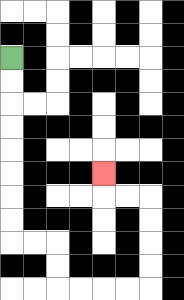{'start': '[0, 2]', 'end': '[4, 7]', 'path_directions': 'D,D,D,D,D,D,D,D,R,R,D,D,R,R,R,R,U,U,U,U,L,L,U', 'path_coordinates': '[[0, 2], [0, 3], [0, 4], [0, 5], [0, 6], [0, 7], [0, 8], [0, 9], [0, 10], [1, 10], [2, 10], [2, 11], [2, 12], [3, 12], [4, 12], [5, 12], [6, 12], [6, 11], [6, 10], [6, 9], [6, 8], [5, 8], [4, 8], [4, 7]]'}